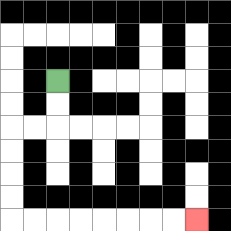{'start': '[2, 3]', 'end': '[8, 9]', 'path_directions': 'D,D,L,L,D,D,D,D,R,R,R,R,R,R,R,R', 'path_coordinates': '[[2, 3], [2, 4], [2, 5], [1, 5], [0, 5], [0, 6], [0, 7], [0, 8], [0, 9], [1, 9], [2, 9], [3, 9], [4, 9], [5, 9], [6, 9], [7, 9], [8, 9]]'}